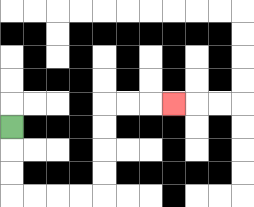{'start': '[0, 5]', 'end': '[7, 4]', 'path_directions': 'D,D,D,R,R,R,R,U,U,U,U,R,R,R', 'path_coordinates': '[[0, 5], [0, 6], [0, 7], [0, 8], [1, 8], [2, 8], [3, 8], [4, 8], [4, 7], [4, 6], [4, 5], [4, 4], [5, 4], [6, 4], [7, 4]]'}